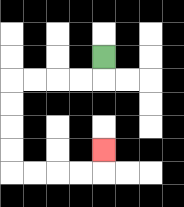{'start': '[4, 2]', 'end': '[4, 6]', 'path_directions': 'D,L,L,L,L,D,D,D,D,R,R,R,R,U', 'path_coordinates': '[[4, 2], [4, 3], [3, 3], [2, 3], [1, 3], [0, 3], [0, 4], [0, 5], [0, 6], [0, 7], [1, 7], [2, 7], [3, 7], [4, 7], [4, 6]]'}